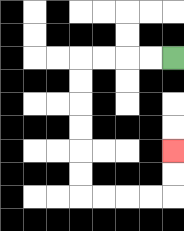{'start': '[7, 2]', 'end': '[7, 6]', 'path_directions': 'L,L,L,L,D,D,D,D,D,D,R,R,R,R,U,U', 'path_coordinates': '[[7, 2], [6, 2], [5, 2], [4, 2], [3, 2], [3, 3], [3, 4], [3, 5], [3, 6], [3, 7], [3, 8], [4, 8], [5, 8], [6, 8], [7, 8], [7, 7], [7, 6]]'}